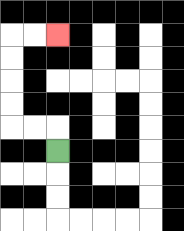{'start': '[2, 6]', 'end': '[2, 1]', 'path_directions': 'U,L,L,U,U,U,U,R,R', 'path_coordinates': '[[2, 6], [2, 5], [1, 5], [0, 5], [0, 4], [0, 3], [0, 2], [0, 1], [1, 1], [2, 1]]'}